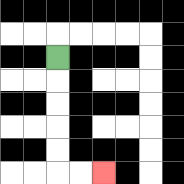{'start': '[2, 2]', 'end': '[4, 7]', 'path_directions': 'D,D,D,D,D,R,R', 'path_coordinates': '[[2, 2], [2, 3], [2, 4], [2, 5], [2, 6], [2, 7], [3, 7], [4, 7]]'}